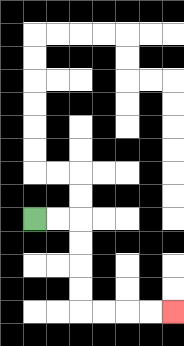{'start': '[1, 9]', 'end': '[7, 13]', 'path_directions': 'R,R,D,D,D,D,R,R,R,R', 'path_coordinates': '[[1, 9], [2, 9], [3, 9], [3, 10], [3, 11], [3, 12], [3, 13], [4, 13], [5, 13], [6, 13], [7, 13]]'}